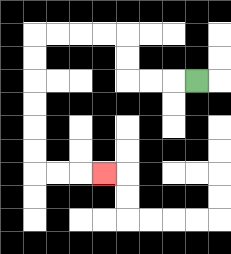{'start': '[8, 3]', 'end': '[4, 7]', 'path_directions': 'L,L,L,U,U,L,L,L,L,D,D,D,D,D,D,R,R,R', 'path_coordinates': '[[8, 3], [7, 3], [6, 3], [5, 3], [5, 2], [5, 1], [4, 1], [3, 1], [2, 1], [1, 1], [1, 2], [1, 3], [1, 4], [1, 5], [1, 6], [1, 7], [2, 7], [3, 7], [4, 7]]'}